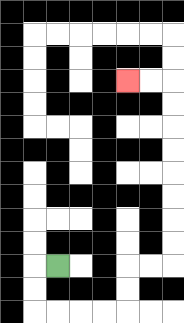{'start': '[2, 11]', 'end': '[5, 3]', 'path_directions': 'L,D,D,R,R,R,R,U,U,R,R,U,U,U,U,U,U,U,U,L,L', 'path_coordinates': '[[2, 11], [1, 11], [1, 12], [1, 13], [2, 13], [3, 13], [4, 13], [5, 13], [5, 12], [5, 11], [6, 11], [7, 11], [7, 10], [7, 9], [7, 8], [7, 7], [7, 6], [7, 5], [7, 4], [7, 3], [6, 3], [5, 3]]'}